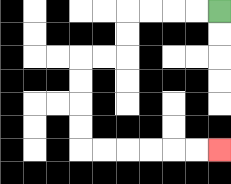{'start': '[9, 0]', 'end': '[9, 6]', 'path_directions': 'L,L,L,L,D,D,L,L,D,D,D,D,R,R,R,R,R,R', 'path_coordinates': '[[9, 0], [8, 0], [7, 0], [6, 0], [5, 0], [5, 1], [5, 2], [4, 2], [3, 2], [3, 3], [3, 4], [3, 5], [3, 6], [4, 6], [5, 6], [6, 6], [7, 6], [8, 6], [9, 6]]'}